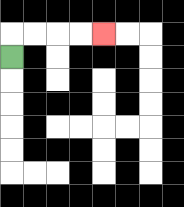{'start': '[0, 2]', 'end': '[4, 1]', 'path_directions': 'U,R,R,R,R', 'path_coordinates': '[[0, 2], [0, 1], [1, 1], [2, 1], [3, 1], [4, 1]]'}